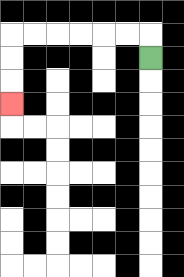{'start': '[6, 2]', 'end': '[0, 4]', 'path_directions': 'U,L,L,L,L,L,L,D,D,D', 'path_coordinates': '[[6, 2], [6, 1], [5, 1], [4, 1], [3, 1], [2, 1], [1, 1], [0, 1], [0, 2], [0, 3], [0, 4]]'}